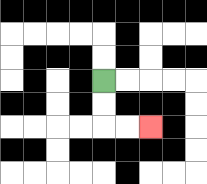{'start': '[4, 3]', 'end': '[6, 5]', 'path_directions': 'D,D,R,R', 'path_coordinates': '[[4, 3], [4, 4], [4, 5], [5, 5], [6, 5]]'}